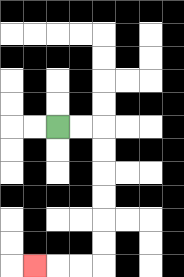{'start': '[2, 5]', 'end': '[1, 11]', 'path_directions': 'R,R,D,D,D,D,D,D,L,L,L', 'path_coordinates': '[[2, 5], [3, 5], [4, 5], [4, 6], [4, 7], [4, 8], [4, 9], [4, 10], [4, 11], [3, 11], [2, 11], [1, 11]]'}